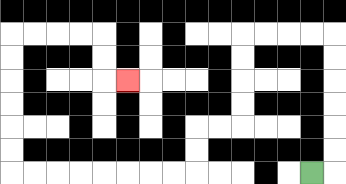{'start': '[13, 7]', 'end': '[5, 3]', 'path_directions': 'R,U,U,U,U,U,U,L,L,L,L,D,D,D,D,L,L,D,D,L,L,L,L,L,L,L,L,U,U,U,U,U,U,R,R,R,R,D,D,R', 'path_coordinates': '[[13, 7], [14, 7], [14, 6], [14, 5], [14, 4], [14, 3], [14, 2], [14, 1], [13, 1], [12, 1], [11, 1], [10, 1], [10, 2], [10, 3], [10, 4], [10, 5], [9, 5], [8, 5], [8, 6], [8, 7], [7, 7], [6, 7], [5, 7], [4, 7], [3, 7], [2, 7], [1, 7], [0, 7], [0, 6], [0, 5], [0, 4], [0, 3], [0, 2], [0, 1], [1, 1], [2, 1], [3, 1], [4, 1], [4, 2], [4, 3], [5, 3]]'}